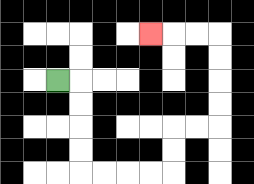{'start': '[2, 3]', 'end': '[6, 1]', 'path_directions': 'R,D,D,D,D,R,R,R,R,U,U,R,R,U,U,U,U,L,L,L', 'path_coordinates': '[[2, 3], [3, 3], [3, 4], [3, 5], [3, 6], [3, 7], [4, 7], [5, 7], [6, 7], [7, 7], [7, 6], [7, 5], [8, 5], [9, 5], [9, 4], [9, 3], [9, 2], [9, 1], [8, 1], [7, 1], [6, 1]]'}